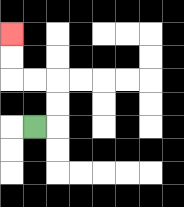{'start': '[1, 5]', 'end': '[0, 1]', 'path_directions': 'R,U,U,L,L,U,U', 'path_coordinates': '[[1, 5], [2, 5], [2, 4], [2, 3], [1, 3], [0, 3], [0, 2], [0, 1]]'}